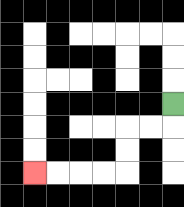{'start': '[7, 4]', 'end': '[1, 7]', 'path_directions': 'D,L,L,D,D,L,L,L,L', 'path_coordinates': '[[7, 4], [7, 5], [6, 5], [5, 5], [5, 6], [5, 7], [4, 7], [3, 7], [2, 7], [1, 7]]'}